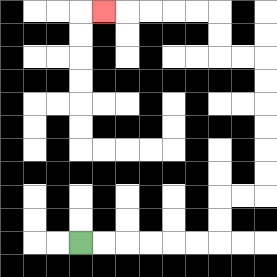{'start': '[3, 10]', 'end': '[4, 0]', 'path_directions': 'R,R,R,R,R,R,U,U,R,R,U,U,U,U,U,U,L,L,U,U,L,L,L,L,L', 'path_coordinates': '[[3, 10], [4, 10], [5, 10], [6, 10], [7, 10], [8, 10], [9, 10], [9, 9], [9, 8], [10, 8], [11, 8], [11, 7], [11, 6], [11, 5], [11, 4], [11, 3], [11, 2], [10, 2], [9, 2], [9, 1], [9, 0], [8, 0], [7, 0], [6, 0], [5, 0], [4, 0]]'}